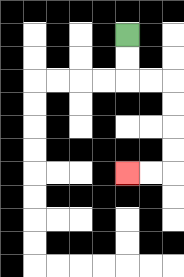{'start': '[5, 1]', 'end': '[5, 7]', 'path_directions': 'D,D,R,R,D,D,D,D,L,L', 'path_coordinates': '[[5, 1], [5, 2], [5, 3], [6, 3], [7, 3], [7, 4], [7, 5], [7, 6], [7, 7], [6, 7], [5, 7]]'}